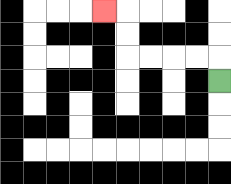{'start': '[9, 3]', 'end': '[4, 0]', 'path_directions': 'U,L,L,L,L,U,U,L', 'path_coordinates': '[[9, 3], [9, 2], [8, 2], [7, 2], [6, 2], [5, 2], [5, 1], [5, 0], [4, 0]]'}